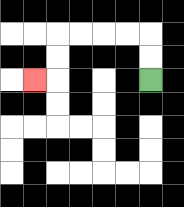{'start': '[6, 3]', 'end': '[1, 3]', 'path_directions': 'U,U,L,L,L,L,D,D,L', 'path_coordinates': '[[6, 3], [6, 2], [6, 1], [5, 1], [4, 1], [3, 1], [2, 1], [2, 2], [2, 3], [1, 3]]'}